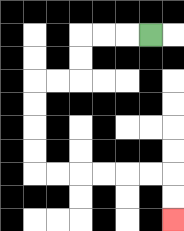{'start': '[6, 1]', 'end': '[7, 9]', 'path_directions': 'L,L,L,D,D,L,L,D,D,D,D,R,R,R,R,R,R,D,D', 'path_coordinates': '[[6, 1], [5, 1], [4, 1], [3, 1], [3, 2], [3, 3], [2, 3], [1, 3], [1, 4], [1, 5], [1, 6], [1, 7], [2, 7], [3, 7], [4, 7], [5, 7], [6, 7], [7, 7], [7, 8], [7, 9]]'}